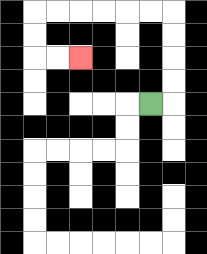{'start': '[6, 4]', 'end': '[3, 2]', 'path_directions': 'R,U,U,U,U,L,L,L,L,L,L,D,D,R,R', 'path_coordinates': '[[6, 4], [7, 4], [7, 3], [7, 2], [7, 1], [7, 0], [6, 0], [5, 0], [4, 0], [3, 0], [2, 0], [1, 0], [1, 1], [1, 2], [2, 2], [3, 2]]'}